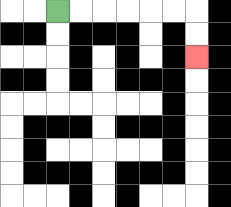{'start': '[2, 0]', 'end': '[8, 2]', 'path_directions': 'R,R,R,R,R,R,D,D', 'path_coordinates': '[[2, 0], [3, 0], [4, 0], [5, 0], [6, 0], [7, 0], [8, 0], [8, 1], [8, 2]]'}